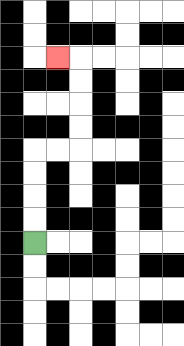{'start': '[1, 10]', 'end': '[2, 2]', 'path_directions': 'U,U,U,U,R,R,U,U,U,U,L', 'path_coordinates': '[[1, 10], [1, 9], [1, 8], [1, 7], [1, 6], [2, 6], [3, 6], [3, 5], [3, 4], [3, 3], [3, 2], [2, 2]]'}